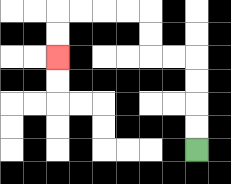{'start': '[8, 6]', 'end': '[2, 2]', 'path_directions': 'U,U,U,U,L,L,U,U,L,L,L,L,D,D', 'path_coordinates': '[[8, 6], [8, 5], [8, 4], [8, 3], [8, 2], [7, 2], [6, 2], [6, 1], [6, 0], [5, 0], [4, 0], [3, 0], [2, 0], [2, 1], [2, 2]]'}